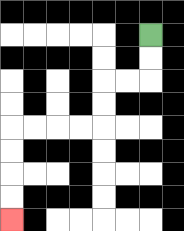{'start': '[6, 1]', 'end': '[0, 9]', 'path_directions': 'D,D,L,L,D,D,L,L,L,L,D,D,D,D', 'path_coordinates': '[[6, 1], [6, 2], [6, 3], [5, 3], [4, 3], [4, 4], [4, 5], [3, 5], [2, 5], [1, 5], [0, 5], [0, 6], [0, 7], [0, 8], [0, 9]]'}